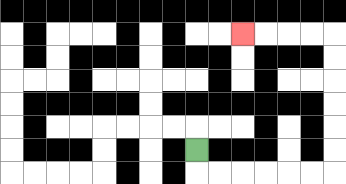{'start': '[8, 6]', 'end': '[10, 1]', 'path_directions': 'D,R,R,R,R,R,R,U,U,U,U,U,U,L,L,L,L', 'path_coordinates': '[[8, 6], [8, 7], [9, 7], [10, 7], [11, 7], [12, 7], [13, 7], [14, 7], [14, 6], [14, 5], [14, 4], [14, 3], [14, 2], [14, 1], [13, 1], [12, 1], [11, 1], [10, 1]]'}